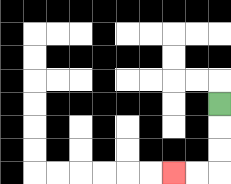{'start': '[9, 4]', 'end': '[7, 7]', 'path_directions': 'D,D,D,L,L', 'path_coordinates': '[[9, 4], [9, 5], [9, 6], [9, 7], [8, 7], [7, 7]]'}